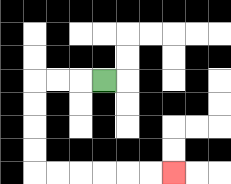{'start': '[4, 3]', 'end': '[7, 7]', 'path_directions': 'L,L,L,D,D,D,D,R,R,R,R,R,R', 'path_coordinates': '[[4, 3], [3, 3], [2, 3], [1, 3], [1, 4], [1, 5], [1, 6], [1, 7], [2, 7], [3, 7], [4, 7], [5, 7], [6, 7], [7, 7]]'}